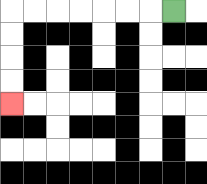{'start': '[7, 0]', 'end': '[0, 4]', 'path_directions': 'L,L,L,L,L,L,L,D,D,D,D', 'path_coordinates': '[[7, 0], [6, 0], [5, 0], [4, 0], [3, 0], [2, 0], [1, 0], [0, 0], [0, 1], [0, 2], [0, 3], [0, 4]]'}